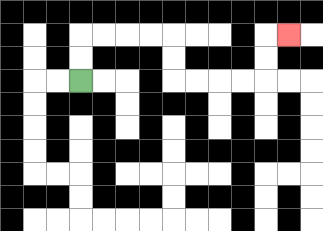{'start': '[3, 3]', 'end': '[12, 1]', 'path_directions': 'U,U,R,R,R,R,D,D,R,R,R,R,U,U,R', 'path_coordinates': '[[3, 3], [3, 2], [3, 1], [4, 1], [5, 1], [6, 1], [7, 1], [7, 2], [7, 3], [8, 3], [9, 3], [10, 3], [11, 3], [11, 2], [11, 1], [12, 1]]'}